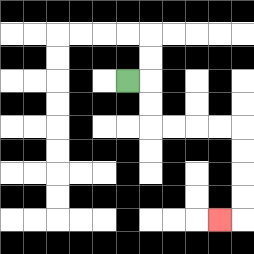{'start': '[5, 3]', 'end': '[9, 9]', 'path_directions': 'R,D,D,R,R,R,R,D,D,D,D,L', 'path_coordinates': '[[5, 3], [6, 3], [6, 4], [6, 5], [7, 5], [8, 5], [9, 5], [10, 5], [10, 6], [10, 7], [10, 8], [10, 9], [9, 9]]'}